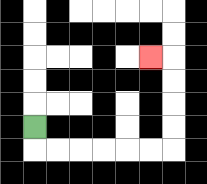{'start': '[1, 5]', 'end': '[6, 2]', 'path_directions': 'D,R,R,R,R,R,R,U,U,U,U,L', 'path_coordinates': '[[1, 5], [1, 6], [2, 6], [3, 6], [4, 6], [5, 6], [6, 6], [7, 6], [7, 5], [7, 4], [7, 3], [7, 2], [6, 2]]'}